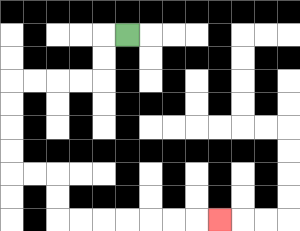{'start': '[5, 1]', 'end': '[9, 9]', 'path_directions': 'L,D,D,L,L,L,L,D,D,D,D,R,R,D,D,R,R,R,R,R,R,R', 'path_coordinates': '[[5, 1], [4, 1], [4, 2], [4, 3], [3, 3], [2, 3], [1, 3], [0, 3], [0, 4], [0, 5], [0, 6], [0, 7], [1, 7], [2, 7], [2, 8], [2, 9], [3, 9], [4, 9], [5, 9], [6, 9], [7, 9], [8, 9], [9, 9]]'}